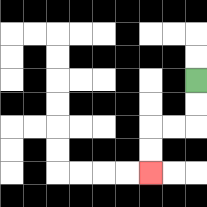{'start': '[8, 3]', 'end': '[6, 7]', 'path_directions': 'D,D,L,L,D,D', 'path_coordinates': '[[8, 3], [8, 4], [8, 5], [7, 5], [6, 5], [6, 6], [6, 7]]'}